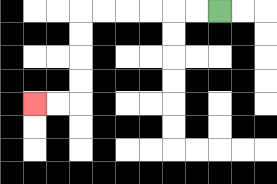{'start': '[9, 0]', 'end': '[1, 4]', 'path_directions': 'L,L,L,L,L,L,D,D,D,D,L,L', 'path_coordinates': '[[9, 0], [8, 0], [7, 0], [6, 0], [5, 0], [4, 0], [3, 0], [3, 1], [3, 2], [3, 3], [3, 4], [2, 4], [1, 4]]'}